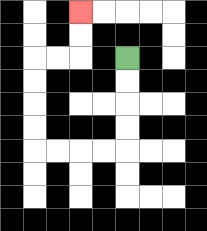{'start': '[5, 2]', 'end': '[3, 0]', 'path_directions': 'D,D,D,D,L,L,L,L,U,U,U,U,R,R,U,U', 'path_coordinates': '[[5, 2], [5, 3], [5, 4], [5, 5], [5, 6], [4, 6], [3, 6], [2, 6], [1, 6], [1, 5], [1, 4], [1, 3], [1, 2], [2, 2], [3, 2], [3, 1], [3, 0]]'}